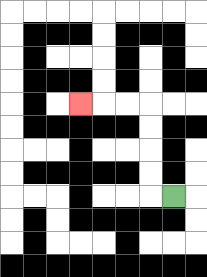{'start': '[7, 8]', 'end': '[3, 4]', 'path_directions': 'L,U,U,U,U,L,L,L', 'path_coordinates': '[[7, 8], [6, 8], [6, 7], [6, 6], [6, 5], [6, 4], [5, 4], [4, 4], [3, 4]]'}